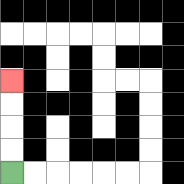{'start': '[0, 7]', 'end': '[0, 3]', 'path_directions': 'U,U,U,U', 'path_coordinates': '[[0, 7], [0, 6], [0, 5], [0, 4], [0, 3]]'}